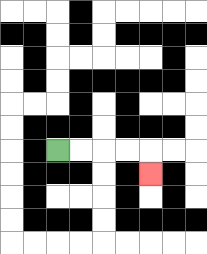{'start': '[2, 6]', 'end': '[6, 7]', 'path_directions': 'R,R,R,R,D', 'path_coordinates': '[[2, 6], [3, 6], [4, 6], [5, 6], [6, 6], [6, 7]]'}